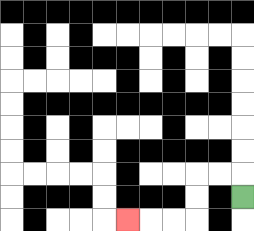{'start': '[10, 8]', 'end': '[5, 9]', 'path_directions': 'U,L,L,D,D,L,L,L', 'path_coordinates': '[[10, 8], [10, 7], [9, 7], [8, 7], [8, 8], [8, 9], [7, 9], [6, 9], [5, 9]]'}